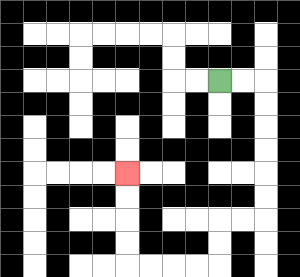{'start': '[9, 3]', 'end': '[5, 7]', 'path_directions': 'R,R,D,D,D,D,D,D,L,L,D,D,L,L,L,L,U,U,U,U', 'path_coordinates': '[[9, 3], [10, 3], [11, 3], [11, 4], [11, 5], [11, 6], [11, 7], [11, 8], [11, 9], [10, 9], [9, 9], [9, 10], [9, 11], [8, 11], [7, 11], [6, 11], [5, 11], [5, 10], [5, 9], [5, 8], [5, 7]]'}